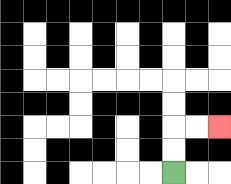{'start': '[7, 7]', 'end': '[9, 5]', 'path_directions': 'U,U,R,R', 'path_coordinates': '[[7, 7], [7, 6], [7, 5], [8, 5], [9, 5]]'}